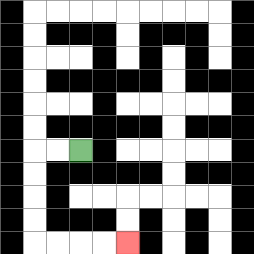{'start': '[3, 6]', 'end': '[5, 10]', 'path_directions': 'L,L,D,D,D,D,R,R,R,R', 'path_coordinates': '[[3, 6], [2, 6], [1, 6], [1, 7], [1, 8], [1, 9], [1, 10], [2, 10], [3, 10], [4, 10], [5, 10]]'}